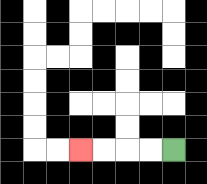{'start': '[7, 6]', 'end': '[3, 6]', 'path_directions': 'L,L,L,L', 'path_coordinates': '[[7, 6], [6, 6], [5, 6], [4, 6], [3, 6]]'}